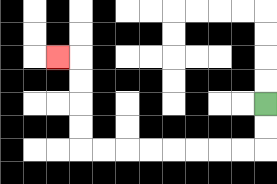{'start': '[11, 4]', 'end': '[2, 2]', 'path_directions': 'D,D,L,L,L,L,L,L,L,L,U,U,U,U,L', 'path_coordinates': '[[11, 4], [11, 5], [11, 6], [10, 6], [9, 6], [8, 6], [7, 6], [6, 6], [5, 6], [4, 6], [3, 6], [3, 5], [3, 4], [3, 3], [3, 2], [2, 2]]'}